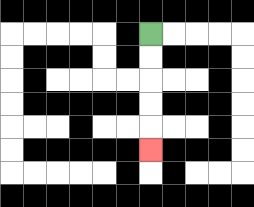{'start': '[6, 1]', 'end': '[6, 6]', 'path_directions': 'D,D,D,D,D', 'path_coordinates': '[[6, 1], [6, 2], [6, 3], [6, 4], [6, 5], [6, 6]]'}